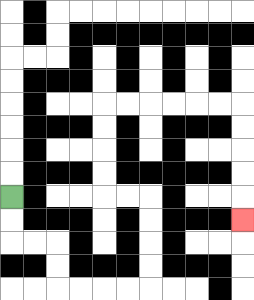{'start': '[0, 8]', 'end': '[10, 9]', 'path_directions': 'D,D,R,R,D,D,R,R,R,R,U,U,U,U,L,L,U,U,U,U,R,R,R,R,R,R,D,D,D,D,D', 'path_coordinates': '[[0, 8], [0, 9], [0, 10], [1, 10], [2, 10], [2, 11], [2, 12], [3, 12], [4, 12], [5, 12], [6, 12], [6, 11], [6, 10], [6, 9], [6, 8], [5, 8], [4, 8], [4, 7], [4, 6], [4, 5], [4, 4], [5, 4], [6, 4], [7, 4], [8, 4], [9, 4], [10, 4], [10, 5], [10, 6], [10, 7], [10, 8], [10, 9]]'}